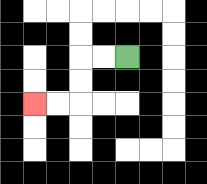{'start': '[5, 2]', 'end': '[1, 4]', 'path_directions': 'L,L,D,D,L,L', 'path_coordinates': '[[5, 2], [4, 2], [3, 2], [3, 3], [3, 4], [2, 4], [1, 4]]'}